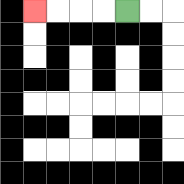{'start': '[5, 0]', 'end': '[1, 0]', 'path_directions': 'L,L,L,L', 'path_coordinates': '[[5, 0], [4, 0], [3, 0], [2, 0], [1, 0]]'}